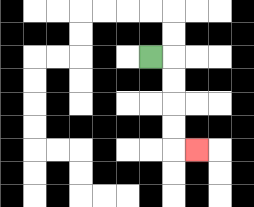{'start': '[6, 2]', 'end': '[8, 6]', 'path_directions': 'R,D,D,D,D,R', 'path_coordinates': '[[6, 2], [7, 2], [7, 3], [7, 4], [7, 5], [7, 6], [8, 6]]'}